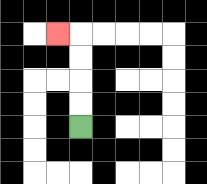{'start': '[3, 5]', 'end': '[2, 1]', 'path_directions': 'U,U,U,U,L', 'path_coordinates': '[[3, 5], [3, 4], [3, 3], [3, 2], [3, 1], [2, 1]]'}